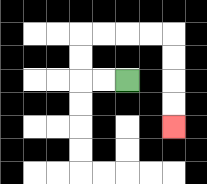{'start': '[5, 3]', 'end': '[7, 5]', 'path_directions': 'L,L,U,U,R,R,R,R,D,D,D,D', 'path_coordinates': '[[5, 3], [4, 3], [3, 3], [3, 2], [3, 1], [4, 1], [5, 1], [6, 1], [7, 1], [7, 2], [7, 3], [7, 4], [7, 5]]'}